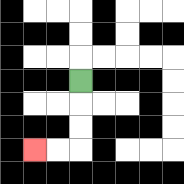{'start': '[3, 3]', 'end': '[1, 6]', 'path_directions': 'D,D,D,L,L', 'path_coordinates': '[[3, 3], [3, 4], [3, 5], [3, 6], [2, 6], [1, 6]]'}